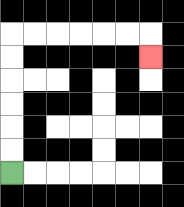{'start': '[0, 7]', 'end': '[6, 2]', 'path_directions': 'U,U,U,U,U,U,R,R,R,R,R,R,D', 'path_coordinates': '[[0, 7], [0, 6], [0, 5], [0, 4], [0, 3], [0, 2], [0, 1], [1, 1], [2, 1], [3, 1], [4, 1], [5, 1], [6, 1], [6, 2]]'}